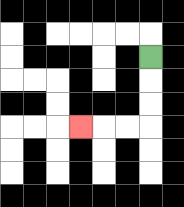{'start': '[6, 2]', 'end': '[3, 5]', 'path_directions': 'D,D,D,L,L,L', 'path_coordinates': '[[6, 2], [6, 3], [6, 4], [6, 5], [5, 5], [4, 5], [3, 5]]'}